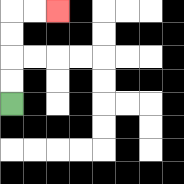{'start': '[0, 4]', 'end': '[2, 0]', 'path_directions': 'U,U,U,U,R,R', 'path_coordinates': '[[0, 4], [0, 3], [0, 2], [0, 1], [0, 0], [1, 0], [2, 0]]'}